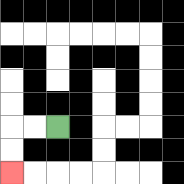{'start': '[2, 5]', 'end': '[0, 7]', 'path_directions': 'L,L,D,D', 'path_coordinates': '[[2, 5], [1, 5], [0, 5], [0, 6], [0, 7]]'}